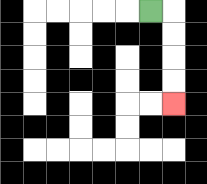{'start': '[6, 0]', 'end': '[7, 4]', 'path_directions': 'R,D,D,D,D', 'path_coordinates': '[[6, 0], [7, 0], [7, 1], [7, 2], [7, 3], [7, 4]]'}